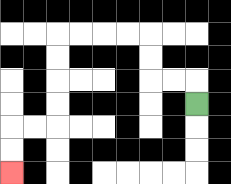{'start': '[8, 4]', 'end': '[0, 7]', 'path_directions': 'U,L,L,U,U,L,L,L,L,D,D,D,D,L,L,D,D', 'path_coordinates': '[[8, 4], [8, 3], [7, 3], [6, 3], [6, 2], [6, 1], [5, 1], [4, 1], [3, 1], [2, 1], [2, 2], [2, 3], [2, 4], [2, 5], [1, 5], [0, 5], [0, 6], [0, 7]]'}